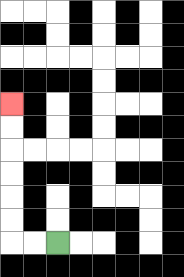{'start': '[2, 10]', 'end': '[0, 4]', 'path_directions': 'L,L,U,U,U,U,U,U', 'path_coordinates': '[[2, 10], [1, 10], [0, 10], [0, 9], [0, 8], [0, 7], [0, 6], [0, 5], [0, 4]]'}